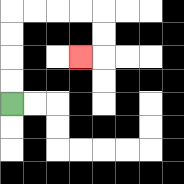{'start': '[0, 4]', 'end': '[3, 2]', 'path_directions': 'U,U,U,U,R,R,R,R,D,D,L', 'path_coordinates': '[[0, 4], [0, 3], [0, 2], [0, 1], [0, 0], [1, 0], [2, 0], [3, 0], [4, 0], [4, 1], [4, 2], [3, 2]]'}